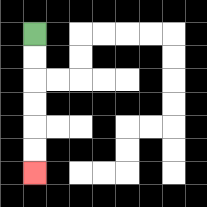{'start': '[1, 1]', 'end': '[1, 7]', 'path_directions': 'D,D,D,D,D,D', 'path_coordinates': '[[1, 1], [1, 2], [1, 3], [1, 4], [1, 5], [1, 6], [1, 7]]'}